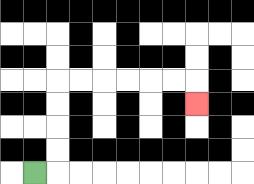{'start': '[1, 7]', 'end': '[8, 4]', 'path_directions': 'R,U,U,U,U,R,R,R,R,R,R,D', 'path_coordinates': '[[1, 7], [2, 7], [2, 6], [2, 5], [2, 4], [2, 3], [3, 3], [4, 3], [5, 3], [6, 3], [7, 3], [8, 3], [8, 4]]'}